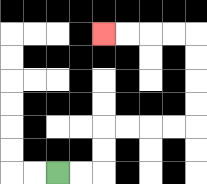{'start': '[2, 7]', 'end': '[4, 1]', 'path_directions': 'R,R,U,U,R,R,R,R,U,U,U,U,L,L,L,L', 'path_coordinates': '[[2, 7], [3, 7], [4, 7], [4, 6], [4, 5], [5, 5], [6, 5], [7, 5], [8, 5], [8, 4], [8, 3], [8, 2], [8, 1], [7, 1], [6, 1], [5, 1], [4, 1]]'}